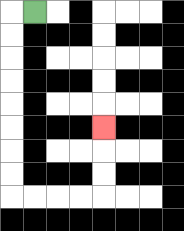{'start': '[1, 0]', 'end': '[4, 5]', 'path_directions': 'L,D,D,D,D,D,D,D,D,R,R,R,R,U,U,U', 'path_coordinates': '[[1, 0], [0, 0], [0, 1], [0, 2], [0, 3], [0, 4], [0, 5], [0, 6], [0, 7], [0, 8], [1, 8], [2, 8], [3, 8], [4, 8], [4, 7], [4, 6], [4, 5]]'}